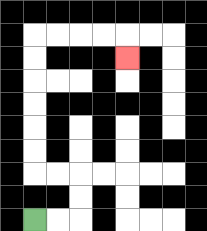{'start': '[1, 9]', 'end': '[5, 2]', 'path_directions': 'R,R,U,U,L,L,U,U,U,U,U,U,R,R,R,R,D', 'path_coordinates': '[[1, 9], [2, 9], [3, 9], [3, 8], [3, 7], [2, 7], [1, 7], [1, 6], [1, 5], [1, 4], [1, 3], [1, 2], [1, 1], [2, 1], [3, 1], [4, 1], [5, 1], [5, 2]]'}